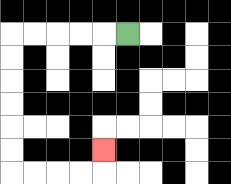{'start': '[5, 1]', 'end': '[4, 6]', 'path_directions': 'L,L,L,L,L,D,D,D,D,D,D,R,R,R,R,U', 'path_coordinates': '[[5, 1], [4, 1], [3, 1], [2, 1], [1, 1], [0, 1], [0, 2], [0, 3], [0, 4], [0, 5], [0, 6], [0, 7], [1, 7], [2, 7], [3, 7], [4, 7], [4, 6]]'}